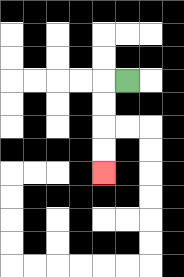{'start': '[5, 3]', 'end': '[4, 7]', 'path_directions': 'L,D,D,D,D', 'path_coordinates': '[[5, 3], [4, 3], [4, 4], [4, 5], [4, 6], [4, 7]]'}